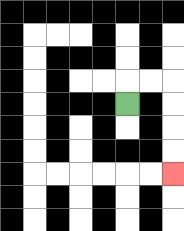{'start': '[5, 4]', 'end': '[7, 7]', 'path_directions': 'U,R,R,D,D,D,D', 'path_coordinates': '[[5, 4], [5, 3], [6, 3], [7, 3], [7, 4], [7, 5], [7, 6], [7, 7]]'}